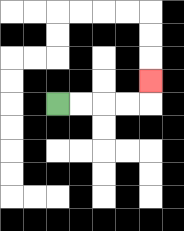{'start': '[2, 4]', 'end': '[6, 3]', 'path_directions': 'R,R,R,R,U', 'path_coordinates': '[[2, 4], [3, 4], [4, 4], [5, 4], [6, 4], [6, 3]]'}